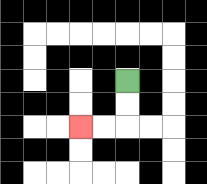{'start': '[5, 3]', 'end': '[3, 5]', 'path_directions': 'D,D,L,L', 'path_coordinates': '[[5, 3], [5, 4], [5, 5], [4, 5], [3, 5]]'}